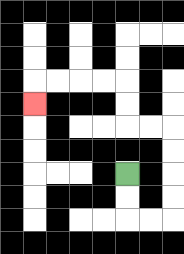{'start': '[5, 7]', 'end': '[1, 4]', 'path_directions': 'D,D,R,R,U,U,U,U,L,L,U,U,L,L,L,L,D', 'path_coordinates': '[[5, 7], [5, 8], [5, 9], [6, 9], [7, 9], [7, 8], [7, 7], [7, 6], [7, 5], [6, 5], [5, 5], [5, 4], [5, 3], [4, 3], [3, 3], [2, 3], [1, 3], [1, 4]]'}